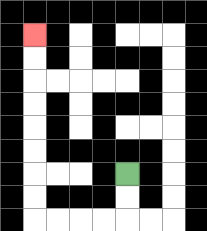{'start': '[5, 7]', 'end': '[1, 1]', 'path_directions': 'D,D,L,L,L,L,U,U,U,U,U,U,U,U', 'path_coordinates': '[[5, 7], [5, 8], [5, 9], [4, 9], [3, 9], [2, 9], [1, 9], [1, 8], [1, 7], [1, 6], [1, 5], [1, 4], [1, 3], [1, 2], [1, 1]]'}